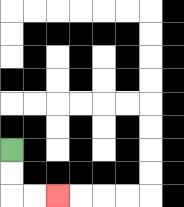{'start': '[0, 6]', 'end': '[2, 8]', 'path_directions': 'D,D,R,R', 'path_coordinates': '[[0, 6], [0, 7], [0, 8], [1, 8], [2, 8]]'}